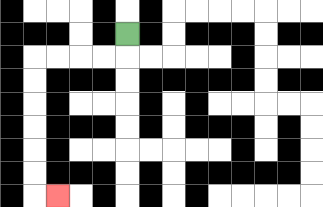{'start': '[5, 1]', 'end': '[2, 8]', 'path_directions': 'D,L,L,L,L,D,D,D,D,D,D,R', 'path_coordinates': '[[5, 1], [5, 2], [4, 2], [3, 2], [2, 2], [1, 2], [1, 3], [1, 4], [1, 5], [1, 6], [1, 7], [1, 8], [2, 8]]'}